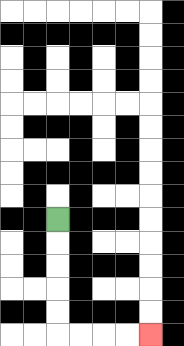{'start': '[2, 9]', 'end': '[6, 14]', 'path_directions': 'D,D,D,D,D,R,R,R,R', 'path_coordinates': '[[2, 9], [2, 10], [2, 11], [2, 12], [2, 13], [2, 14], [3, 14], [4, 14], [5, 14], [6, 14]]'}